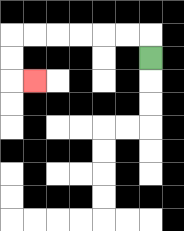{'start': '[6, 2]', 'end': '[1, 3]', 'path_directions': 'U,L,L,L,L,L,L,D,D,R', 'path_coordinates': '[[6, 2], [6, 1], [5, 1], [4, 1], [3, 1], [2, 1], [1, 1], [0, 1], [0, 2], [0, 3], [1, 3]]'}